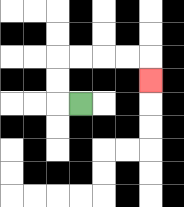{'start': '[3, 4]', 'end': '[6, 3]', 'path_directions': 'L,U,U,R,R,R,R,D', 'path_coordinates': '[[3, 4], [2, 4], [2, 3], [2, 2], [3, 2], [4, 2], [5, 2], [6, 2], [6, 3]]'}